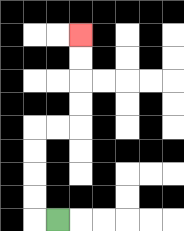{'start': '[2, 9]', 'end': '[3, 1]', 'path_directions': 'L,U,U,U,U,R,R,U,U,U,U', 'path_coordinates': '[[2, 9], [1, 9], [1, 8], [1, 7], [1, 6], [1, 5], [2, 5], [3, 5], [3, 4], [3, 3], [3, 2], [3, 1]]'}